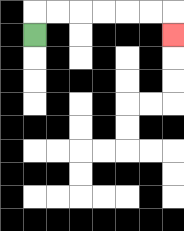{'start': '[1, 1]', 'end': '[7, 1]', 'path_directions': 'U,R,R,R,R,R,R,D', 'path_coordinates': '[[1, 1], [1, 0], [2, 0], [3, 0], [4, 0], [5, 0], [6, 0], [7, 0], [7, 1]]'}